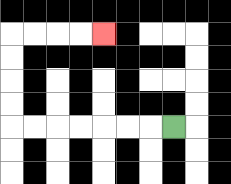{'start': '[7, 5]', 'end': '[4, 1]', 'path_directions': 'L,L,L,L,L,L,L,U,U,U,U,R,R,R,R', 'path_coordinates': '[[7, 5], [6, 5], [5, 5], [4, 5], [3, 5], [2, 5], [1, 5], [0, 5], [0, 4], [0, 3], [0, 2], [0, 1], [1, 1], [2, 1], [3, 1], [4, 1]]'}